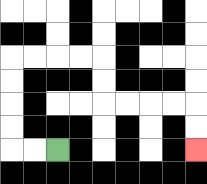{'start': '[2, 6]', 'end': '[8, 6]', 'path_directions': 'L,L,U,U,U,U,R,R,R,R,D,D,R,R,R,R,D,D', 'path_coordinates': '[[2, 6], [1, 6], [0, 6], [0, 5], [0, 4], [0, 3], [0, 2], [1, 2], [2, 2], [3, 2], [4, 2], [4, 3], [4, 4], [5, 4], [6, 4], [7, 4], [8, 4], [8, 5], [8, 6]]'}